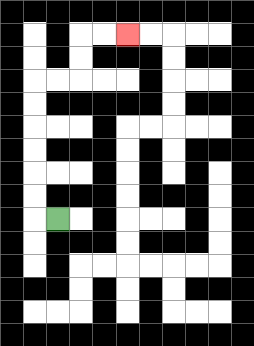{'start': '[2, 9]', 'end': '[5, 1]', 'path_directions': 'L,U,U,U,U,U,U,R,R,U,U,R,R', 'path_coordinates': '[[2, 9], [1, 9], [1, 8], [1, 7], [1, 6], [1, 5], [1, 4], [1, 3], [2, 3], [3, 3], [3, 2], [3, 1], [4, 1], [5, 1]]'}